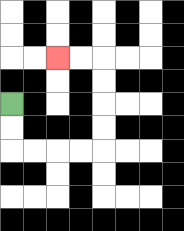{'start': '[0, 4]', 'end': '[2, 2]', 'path_directions': 'D,D,R,R,R,R,U,U,U,U,L,L', 'path_coordinates': '[[0, 4], [0, 5], [0, 6], [1, 6], [2, 6], [3, 6], [4, 6], [4, 5], [4, 4], [4, 3], [4, 2], [3, 2], [2, 2]]'}